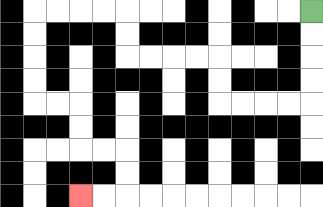{'start': '[13, 0]', 'end': '[3, 8]', 'path_directions': 'D,D,D,D,L,L,L,L,U,U,L,L,L,L,U,U,L,L,L,L,D,D,D,D,R,R,D,D,R,R,D,D,L,L', 'path_coordinates': '[[13, 0], [13, 1], [13, 2], [13, 3], [13, 4], [12, 4], [11, 4], [10, 4], [9, 4], [9, 3], [9, 2], [8, 2], [7, 2], [6, 2], [5, 2], [5, 1], [5, 0], [4, 0], [3, 0], [2, 0], [1, 0], [1, 1], [1, 2], [1, 3], [1, 4], [2, 4], [3, 4], [3, 5], [3, 6], [4, 6], [5, 6], [5, 7], [5, 8], [4, 8], [3, 8]]'}